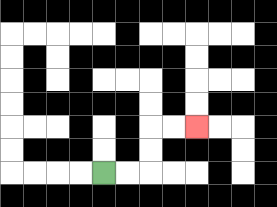{'start': '[4, 7]', 'end': '[8, 5]', 'path_directions': 'R,R,U,U,R,R', 'path_coordinates': '[[4, 7], [5, 7], [6, 7], [6, 6], [6, 5], [7, 5], [8, 5]]'}